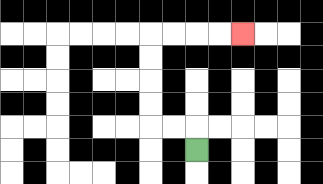{'start': '[8, 6]', 'end': '[10, 1]', 'path_directions': 'U,L,L,U,U,U,U,R,R,R,R', 'path_coordinates': '[[8, 6], [8, 5], [7, 5], [6, 5], [6, 4], [6, 3], [6, 2], [6, 1], [7, 1], [8, 1], [9, 1], [10, 1]]'}